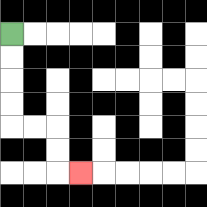{'start': '[0, 1]', 'end': '[3, 7]', 'path_directions': 'D,D,D,D,R,R,D,D,R', 'path_coordinates': '[[0, 1], [0, 2], [0, 3], [0, 4], [0, 5], [1, 5], [2, 5], [2, 6], [2, 7], [3, 7]]'}